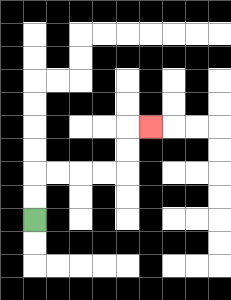{'start': '[1, 9]', 'end': '[6, 5]', 'path_directions': 'U,U,R,R,R,R,U,U,R', 'path_coordinates': '[[1, 9], [1, 8], [1, 7], [2, 7], [3, 7], [4, 7], [5, 7], [5, 6], [5, 5], [6, 5]]'}